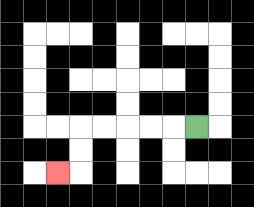{'start': '[8, 5]', 'end': '[2, 7]', 'path_directions': 'L,L,L,L,L,D,D,L', 'path_coordinates': '[[8, 5], [7, 5], [6, 5], [5, 5], [4, 5], [3, 5], [3, 6], [3, 7], [2, 7]]'}